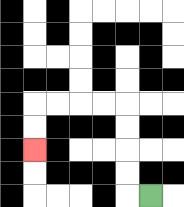{'start': '[6, 8]', 'end': '[1, 6]', 'path_directions': 'L,U,U,U,U,L,L,L,L,D,D', 'path_coordinates': '[[6, 8], [5, 8], [5, 7], [5, 6], [5, 5], [5, 4], [4, 4], [3, 4], [2, 4], [1, 4], [1, 5], [1, 6]]'}